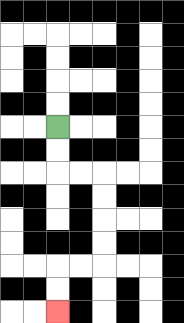{'start': '[2, 5]', 'end': '[2, 13]', 'path_directions': 'D,D,R,R,D,D,D,D,L,L,D,D', 'path_coordinates': '[[2, 5], [2, 6], [2, 7], [3, 7], [4, 7], [4, 8], [4, 9], [4, 10], [4, 11], [3, 11], [2, 11], [2, 12], [2, 13]]'}